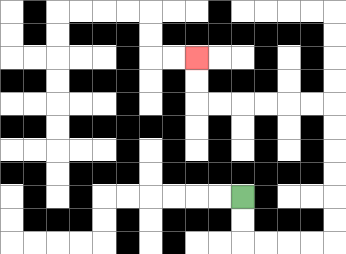{'start': '[10, 8]', 'end': '[8, 2]', 'path_directions': 'D,D,R,R,R,R,U,U,U,U,U,U,L,L,L,L,L,L,U,U', 'path_coordinates': '[[10, 8], [10, 9], [10, 10], [11, 10], [12, 10], [13, 10], [14, 10], [14, 9], [14, 8], [14, 7], [14, 6], [14, 5], [14, 4], [13, 4], [12, 4], [11, 4], [10, 4], [9, 4], [8, 4], [8, 3], [8, 2]]'}